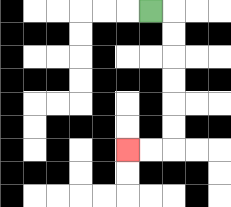{'start': '[6, 0]', 'end': '[5, 6]', 'path_directions': 'R,D,D,D,D,D,D,L,L', 'path_coordinates': '[[6, 0], [7, 0], [7, 1], [7, 2], [7, 3], [7, 4], [7, 5], [7, 6], [6, 6], [5, 6]]'}